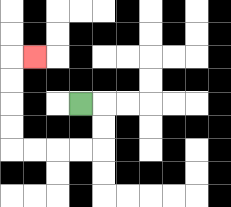{'start': '[3, 4]', 'end': '[1, 2]', 'path_directions': 'R,D,D,L,L,L,L,U,U,U,U,R', 'path_coordinates': '[[3, 4], [4, 4], [4, 5], [4, 6], [3, 6], [2, 6], [1, 6], [0, 6], [0, 5], [0, 4], [0, 3], [0, 2], [1, 2]]'}